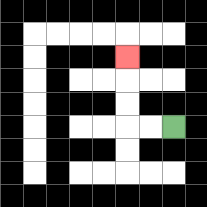{'start': '[7, 5]', 'end': '[5, 2]', 'path_directions': 'L,L,U,U,U', 'path_coordinates': '[[7, 5], [6, 5], [5, 5], [5, 4], [5, 3], [5, 2]]'}